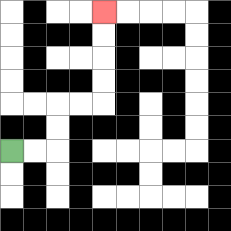{'start': '[0, 6]', 'end': '[4, 0]', 'path_directions': 'R,R,U,U,R,R,U,U,U,U', 'path_coordinates': '[[0, 6], [1, 6], [2, 6], [2, 5], [2, 4], [3, 4], [4, 4], [4, 3], [4, 2], [4, 1], [4, 0]]'}